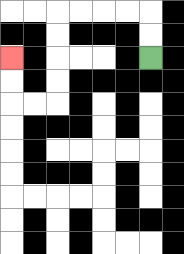{'start': '[6, 2]', 'end': '[0, 2]', 'path_directions': 'U,U,L,L,L,L,D,D,D,D,L,L,U,U', 'path_coordinates': '[[6, 2], [6, 1], [6, 0], [5, 0], [4, 0], [3, 0], [2, 0], [2, 1], [2, 2], [2, 3], [2, 4], [1, 4], [0, 4], [0, 3], [0, 2]]'}